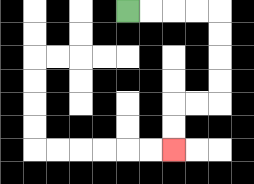{'start': '[5, 0]', 'end': '[7, 6]', 'path_directions': 'R,R,R,R,D,D,D,D,L,L,D,D', 'path_coordinates': '[[5, 0], [6, 0], [7, 0], [8, 0], [9, 0], [9, 1], [9, 2], [9, 3], [9, 4], [8, 4], [7, 4], [7, 5], [7, 6]]'}